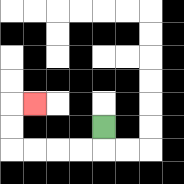{'start': '[4, 5]', 'end': '[1, 4]', 'path_directions': 'D,L,L,L,L,U,U,R', 'path_coordinates': '[[4, 5], [4, 6], [3, 6], [2, 6], [1, 6], [0, 6], [0, 5], [0, 4], [1, 4]]'}